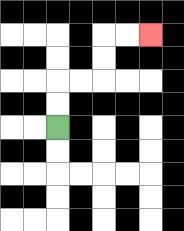{'start': '[2, 5]', 'end': '[6, 1]', 'path_directions': 'U,U,R,R,U,U,R,R', 'path_coordinates': '[[2, 5], [2, 4], [2, 3], [3, 3], [4, 3], [4, 2], [4, 1], [5, 1], [6, 1]]'}